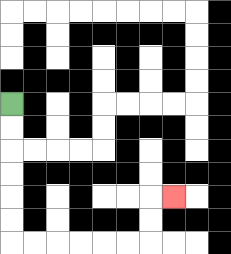{'start': '[0, 4]', 'end': '[7, 8]', 'path_directions': 'D,D,D,D,D,D,R,R,R,R,R,R,U,U,R', 'path_coordinates': '[[0, 4], [0, 5], [0, 6], [0, 7], [0, 8], [0, 9], [0, 10], [1, 10], [2, 10], [3, 10], [4, 10], [5, 10], [6, 10], [6, 9], [6, 8], [7, 8]]'}